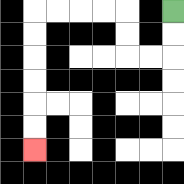{'start': '[7, 0]', 'end': '[1, 6]', 'path_directions': 'D,D,L,L,U,U,L,L,L,L,D,D,D,D,D,D', 'path_coordinates': '[[7, 0], [7, 1], [7, 2], [6, 2], [5, 2], [5, 1], [5, 0], [4, 0], [3, 0], [2, 0], [1, 0], [1, 1], [1, 2], [1, 3], [1, 4], [1, 5], [1, 6]]'}